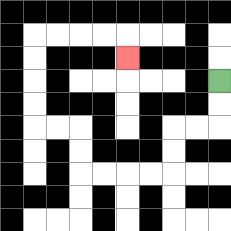{'start': '[9, 3]', 'end': '[5, 2]', 'path_directions': 'D,D,L,L,D,D,L,L,L,L,U,U,L,L,U,U,U,U,R,R,R,R,D', 'path_coordinates': '[[9, 3], [9, 4], [9, 5], [8, 5], [7, 5], [7, 6], [7, 7], [6, 7], [5, 7], [4, 7], [3, 7], [3, 6], [3, 5], [2, 5], [1, 5], [1, 4], [1, 3], [1, 2], [1, 1], [2, 1], [3, 1], [4, 1], [5, 1], [5, 2]]'}